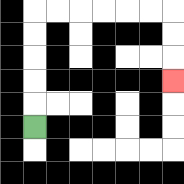{'start': '[1, 5]', 'end': '[7, 3]', 'path_directions': 'U,U,U,U,U,R,R,R,R,R,R,D,D,D', 'path_coordinates': '[[1, 5], [1, 4], [1, 3], [1, 2], [1, 1], [1, 0], [2, 0], [3, 0], [4, 0], [5, 0], [6, 0], [7, 0], [7, 1], [7, 2], [7, 3]]'}